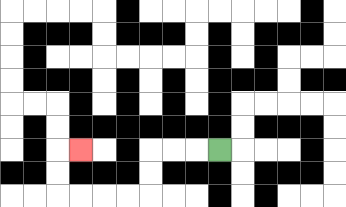{'start': '[9, 6]', 'end': '[3, 6]', 'path_directions': 'L,L,L,D,D,L,L,L,L,U,U,R', 'path_coordinates': '[[9, 6], [8, 6], [7, 6], [6, 6], [6, 7], [6, 8], [5, 8], [4, 8], [3, 8], [2, 8], [2, 7], [2, 6], [3, 6]]'}